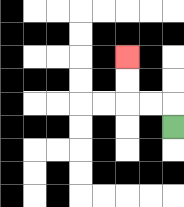{'start': '[7, 5]', 'end': '[5, 2]', 'path_directions': 'U,L,L,U,U', 'path_coordinates': '[[7, 5], [7, 4], [6, 4], [5, 4], [5, 3], [5, 2]]'}